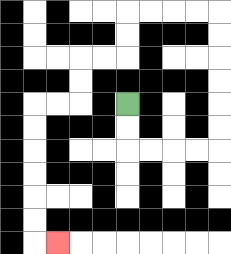{'start': '[5, 4]', 'end': '[2, 10]', 'path_directions': 'D,D,R,R,R,R,U,U,U,U,U,U,L,L,L,L,D,D,L,L,D,D,L,L,D,D,D,D,D,D,R', 'path_coordinates': '[[5, 4], [5, 5], [5, 6], [6, 6], [7, 6], [8, 6], [9, 6], [9, 5], [9, 4], [9, 3], [9, 2], [9, 1], [9, 0], [8, 0], [7, 0], [6, 0], [5, 0], [5, 1], [5, 2], [4, 2], [3, 2], [3, 3], [3, 4], [2, 4], [1, 4], [1, 5], [1, 6], [1, 7], [1, 8], [1, 9], [1, 10], [2, 10]]'}